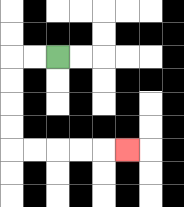{'start': '[2, 2]', 'end': '[5, 6]', 'path_directions': 'L,L,D,D,D,D,R,R,R,R,R', 'path_coordinates': '[[2, 2], [1, 2], [0, 2], [0, 3], [0, 4], [0, 5], [0, 6], [1, 6], [2, 6], [3, 6], [4, 6], [5, 6]]'}